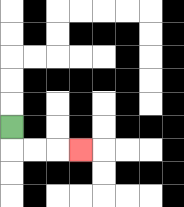{'start': '[0, 5]', 'end': '[3, 6]', 'path_directions': 'D,R,R,R', 'path_coordinates': '[[0, 5], [0, 6], [1, 6], [2, 6], [3, 6]]'}